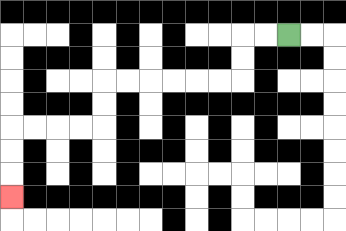{'start': '[12, 1]', 'end': '[0, 8]', 'path_directions': 'L,L,D,D,L,L,L,L,L,L,D,D,L,L,L,L,D,D,D', 'path_coordinates': '[[12, 1], [11, 1], [10, 1], [10, 2], [10, 3], [9, 3], [8, 3], [7, 3], [6, 3], [5, 3], [4, 3], [4, 4], [4, 5], [3, 5], [2, 5], [1, 5], [0, 5], [0, 6], [0, 7], [0, 8]]'}